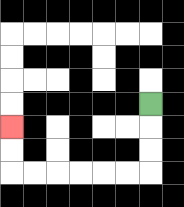{'start': '[6, 4]', 'end': '[0, 5]', 'path_directions': 'D,D,D,L,L,L,L,L,L,U,U', 'path_coordinates': '[[6, 4], [6, 5], [6, 6], [6, 7], [5, 7], [4, 7], [3, 7], [2, 7], [1, 7], [0, 7], [0, 6], [0, 5]]'}